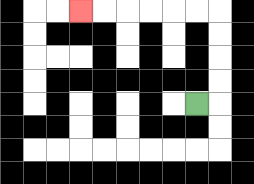{'start': '[8, 4]', 'end': '[3, 0]', 'path_directions': 'R,U,U,U,U,L,L,L,L,L,L', 'path_coordinates': '[[8, 4], [9, 4], [9, 3], [9, 2], [9, 1], [9, 0], [8, 0], [7, 0], [6, 0], [5, 0], [4, 0], [3, 0]]'}